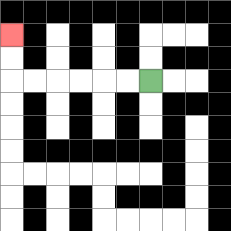{'start': '[6, 3]', 'end': '[0, 1]', 'path_directions': 'L,L,L,L,L,L,U,U', 'path_coordinates': '[[6, 3], [5, 3], [4, 3], [3, 3], [2, 3], [1, 3], [0, 3], [0, 2], [0, 1]]'}